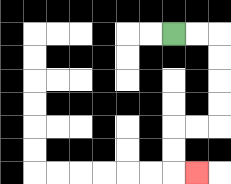{'start': '[7, 1]', 'end': '[8, 7]', 'path_directions': 'R,R,D,D,D,D,L,L,D,D,R', 'path_coordinates': '[[7, 1], [8, 1], [9, 1], [9, 2], [9, 3], [9, 4], [9, 5], [8, 5], [7, 5], [7, 6], [7, 7], [8, 7]]'}